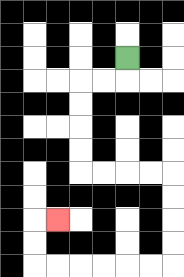{'start': '[5, 2]', 'end': '[2, 9]', 'path_directions': 'D,L,L,D,D,D,D,R,R,R,R,D,D,D,D,L,L,L,L,L,L,U,U,R', 'path_coordinates': '[[5, 2], [5, 3], [4, 3], [3, 3], [3, 4], [3, 5], [3, 6], [3, 7], [4, 7], [5, 7], [6, 7], [7, 7], [7, 8], [7, 9], [7, 10], [7, 11], [6, 11], [5, 11], [4, 11], [3, 11], [2, 11], [1, 11], [1, 10], [1, 9], [2, 9]]'}